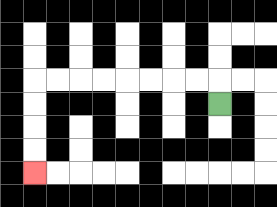{'start': '[9, 4]', 'end': '[1, 7]', 'path_directions': 'U,L,L,L,L,L,L,L,L,D,D,D,D', 'path_coordinates': '[[9, 4], [9, 3], [8, 3], [7, 3], [6, 3], [5, 3], [4, 3], [3, 3], [2, 3], [1, 3], [1, 4], [1, 5], [1, 6], [1, 7]]'}